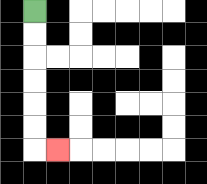{'start': '[1, 0]', 'end': '[2, 6]', 'path_directions': 'D,D,D,D,D,D,R', 'path_coordinates': '[[1, 0], [1, 1], [1, 2], [1, 3], [1, 4], [1, 5], [1, 6], [2, 6]]'}